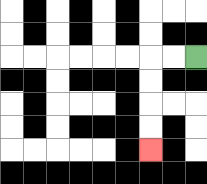{'start': '[8, 2]', 'end': '[6, 6]', 'path_directions': 'L,L,D,D,D,D', 'path_coordinates': '[[8, 2], [7, 2], [6, 2], [6, 3], [6, 4], [6, 5], [6, 6]]'}